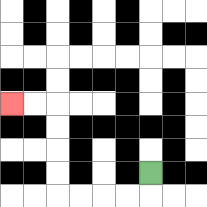{'start': '[6, 7]', 'end': '[0, 4]', 'path_directions': 'D,L,L,L,L,U,U,U,U,L,L', 'path_coordinates': '[[6, 7], [6, 8], [5, 8], [4, 8], [3, 8], [2, 8], [2, 7], [2, 6], [2, 5], [2, 4], [1, 4], [0, 4]]'}